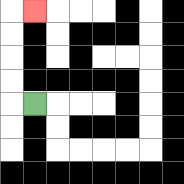{'start': '[1, 4]', 'end': '[1, 0]', 'path_directions': 'L,U,U,U,U,R', 'path_coordinates': '[[1, 4], [0, 4], [0, 3], [0, 2], [0, 1], [0, 0], [1, 0]]'}